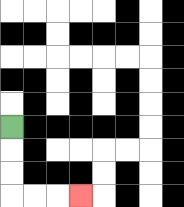{'start': '[0, 5]', 'end': '[3, 8]', 'path_directions': 'D,D,D,R,R,R', 'path_coordinates': '[[0, 5], [0, 6], [0, 7], [0, 8], [1, 8], [2, 8], [3, 8]]'}